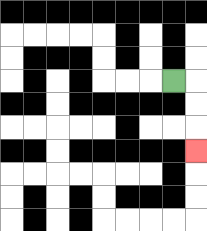{'start': '[7, 3]', 'end': '[8, 6]', 'path_directions': 'R,D,D,D', 'path_coordinates': '[[7, 3], [8, 3], [8, 4], [8, 5], [8, 6]]'}